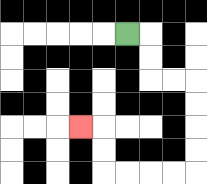{'start': '[5, 1]', 'end': '[3, 5]', 'path_directions': 'R,D,D,R,R,D,D,D,D,L,L,L,L,U,U,L', 'path_coordinates': '[[5, 1], [6, 1], [6, 2], [6, 3], [7, 3], [8, 3], [8, 4], [8, 5], [8, 6], [8, 7], [7, 7], [6, 7], [5, 7], [4, 7], [4, 6], [4, 5], [3, 5]]'}